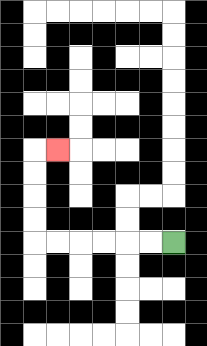{'start': '[7, 10]', 'end': '[2, 6]', 'path_directions': 'L,L,L,L,L,L,U,U,U,U,R', 'path_coordinates': '[[7, 10], [6, 10], [5, 10], [4, 10], [3, 10], [2, 10], [1, 10], [1, 9], [1, 8], [1, 7], [1, 6], [2, 6]]'}